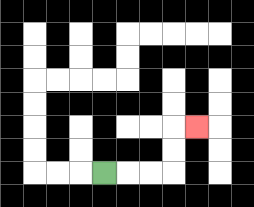{'start': '[4, 7]', 'end': '[8, 5]', 'path_directions': 'R,R,R,U,U,R', 'path_coordinates': '[[4, 7], [5, 7], [6, 7], [7, 7], [7, 6], [7, 5], [8, 5]]'}